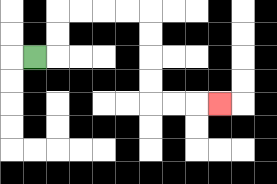{'start': '[1, 2]', 'end': '[9, 4]', 'path_directions': 'R,U,U,R,R,R,R,D,D,D,D,R,R,R', 'path_coordinates': '[[1, 2], [2, 2], [2, 1], [2, 0], [3, 0], [4, 0], [5, 0], [6, 0], [6, 1], [6, 2], [6, 3], [6, 4], [7, 4], [8, 4], [9, 4]]'}